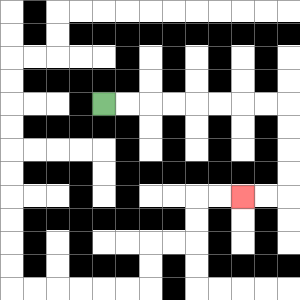{'start': '[4, 4]', 'end': '[10, 8]', 'path_directions': 'R,R,R,R,R,R,R,R,D,D,D,D,L,L', 'path_coordinates': '[[4, 4], [5, 4], [6, 4], [7, 4], [8, 4], [9, 4], [10, 4], [11, 4], [12, 4], [12, 5], [12, 6], [12, 7], [12, 8], [11, 8], [10, 8]]'}